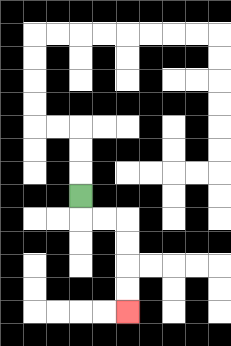{'start': '[3, 8]', 'end': '[5, 13]', 'path_directions': 'D,R,R,D,D,D,D', 'path_coordinates': '[[3, 8], [3, 9], [4, 9], [5, 9], [5, 10], [5, 11], [5, 12], [5, 13]]'}